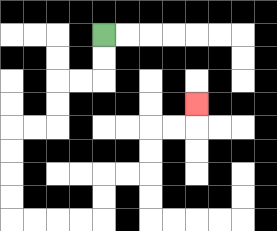{'start': '[4, 1]', 'end': '[8, 4]', 'path_directions': 'D,D,L,L,D,D,L,L,D,D,D,D,R,R,R,R,U,U,R,R,U,U,R,R,U', 'path_coordinates': '[[4, 1], [4, 2], [4, 3], [3, 3], [2, 3], [2, 4], [2, 5], [1, 5], [0, 5], [0, 6], [0, 7], [0, 8], [0, 9], [1, 9], [2, 9], [3, 9], [4, 9], [4, 8], [4, 7], [5, 7], [6, 7], [6, 6], [6, 5], [7, 5], [8, 5], [8, 4]]'}